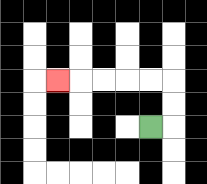{'start': '[6, 5]', 'end': '[2, 3]', 'path_directions': 'R,U,U,L,L,L,L,L', 'path_coordinates': '[[6, 5], [7, 5], [7, 4], [7, 3], [6, 3], [5, 3], [4, 3], [3, 3], [2, 3]]'}